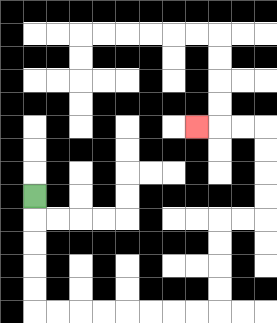{'start': '[1, 8]', 'end': '[8, 5]', 'path_directions': 'D,D,D,D,D,R,R,R,R,R,R,R,R,U,U,U,U,R,R,U,U,U,U,L,L,L', 'path_coordinates': '[[1, 8], [1, 9], [1, 10], [1, 11], [1, 12], [1, 13], [2, 13], [3, 13], [4, 13], [5, 13], [6, 13], [7, 13], [8, 13], [9, 13], [9, 12], [9, 11], [9, 10], [9, 9], [10, 9], [11, 9], [11, 8], [11, 7], [11, 6], [11, 5], [10, 5], [9, 5], [8, 5]]'}